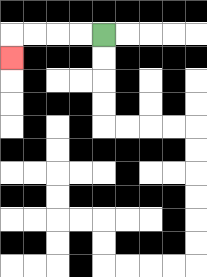{'start': '[4, 1]', 'end': '[0, 2]', 'path_directions': 'L,L,L,L,D', 'path_coordinates': '[[4, 1], [3, 1], [2, 1], [1, 1], [0, 1], [0, 2]]'}